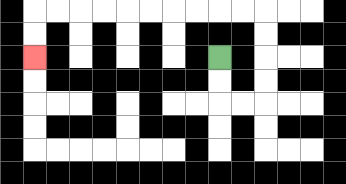{'start': '[9, 2]', 'end': '[1, 2]', 'path_directions': 'D,D,R,R,U,U,U,U,L,L,L,L,L,L,L,L,L,L,D,D', 'path_coordinates': '[[9, 2], [9, 3], [9, 4], [10, 4], [11, 4], [11, 3], [11, 2], [11, 1], [11, 0], [10, 0], [9, 0], [8, 0], [7, 0], [6, 0], [5, 0], [4, 0], [3, 0], [2, 0], [1, 0], [1, 1], [1, 2]]'}